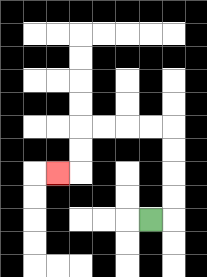{'start': '[6, 9]', 'end': '[2, 7]', 'path_directions': 'R,U,U,U,U,L,L,L,L,D,D,L', 'path_coordinates': '[[6, 9], [7, 9], [7, 8], [7, 7], [7, 6], [7, 5], [6, 5], [5, 5], [4, 5], [3, 5], [3, 6], [3, 7], [2, 7]]'}